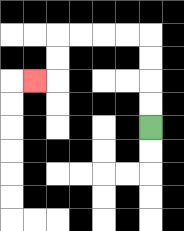{'start': '[6, 5]', 'end': '[1, 3]', 'path_directions': 'U,U,U,U,L,L,L,L,D,D,L', 'path_coordinates': '[[6, 5], [6, 4], [6, 3], [6, 2], [6, 1], [5, 1], [4, 1], [3, 1], [2, 1], [2, 2], [2, 3], [1, 3]]'}